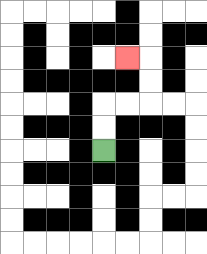{'start': '[4, 6]', 'end': '[5, 2]', 'path_directions': 'U,U,R,R,U,U,L', 'path_coordinates': '[[4, 6], [4, 5], [4, 4], [5, 4], [6, 4], [6, 3], [6, 2], [5, 2]]'}